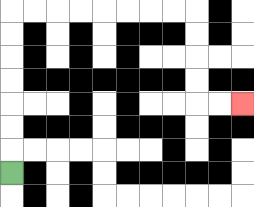{'start': '[0, 7]', 'end': '[10, 4]', 'path_directions': 'U,U,U,U,U,U,U,R,R,R,R,R,R,R,R,D,D,D,D,R,R', 'path_coordinates': '[[0, 7], [0, 6], [0, 5], [0, 4], [0, 3], [0, 2], [0, 1], [0, 0], [1, 0], [2, 0], [3, 0], [4, 0], [5, 0], [6, 0], [7, 0], [8, 0], [8, 1], [8, 2], [8, 3], [8, 4], [9, 4], [10, 4]]'}